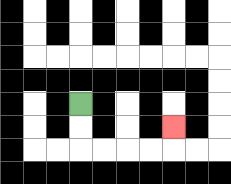{'start': '[3, 4]', 'end': '[7, 5]', 'path_directions': 'D,D,R,R,R,R,U', 'path_coordinates': '[[3, 4], [3, 5], [3, 6], [4, 6], [5, 6], [6, 6], [7, 6], [7, 5]]'}